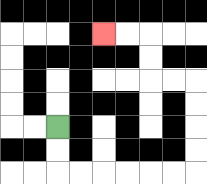{'start': '[2, 5]', 'end': '[4, 1]', 'path_directions': 'D,D,R,R,R,R,R,R,U,U,U,U,L,L,U,U,L,L', 'path_coordinates': '[[2, 5], [2, 6], [2, 7], [3, 7], [4, 7], [5, 7], [6, 7], [7, 7], [8, 7], [8, 6], [8, 5], [8, 4], [8, 3], [7, 3], [6, 3], [6, 2], [6, 1], [5, 1], [4, 1]]'}